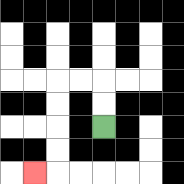{'start': '[4, 5]', 'end': '[1, 7]', 'path_directions': 'U,U,L,L,D,D,D,D,L', 'path_coordinates': '[[4, 5], [4, 4], [4, 3], [3, 3], [2, 3], [2, 4], [2, 5], [2, 6], [2, 7], [1, 7]]'}